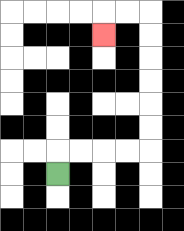{'start': '[2, 7]', 'end': '[4, 1]', 'path_directions': 'U,R,R,R,R,U,U,U,U,U,U,L,L,D', 'path_coordinates': '[[2, 7], [2, 6], [3, 6], [4, 6], [5, 6], [6, 6], [6, 5], [6, 4], [6, 3], [6, 2], [6, 1], [6, 0], [5, 0], [4, 0], [4, 1]]'}